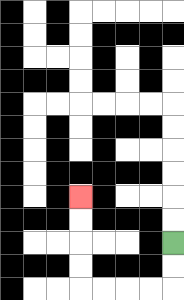{'start': '[7, 10]', 'end': '[3, 8]', 'path_directions': 'D,D,L,L,L,L,U,U,U,U', 'path_coordinates': '[[7, 10], [7, 11], [7, 12], [6, 12], [5, 12], [4, 12], [3, 12], [3, 11], [3, 10], [3, 9], [3, 8]]'}